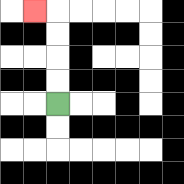{'start': '[2, 4]', 'end': '[1, 0]', 'path_directions': 'U,U,U,U,L', 'path_coordinates': '[[2, 4], [2, 3], [2, 2], [2, 1], [2, 0], [1, 0]]'}